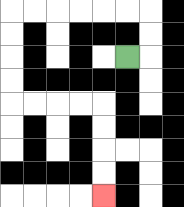{'start': '[5, 2]', 'end': '[4, 8]', 'path_directions': 'R,U,U,L,L,L,L,L,L,D,D,D,D,R,R,R,R,D,D,D,D', 'path_coordinates': '[[5, 2], [6, 2], [6, 1], [6, 0], [5, 0], [4, 0], [3, 0], [2, 0], [1, 0], [0, 0], [0, 1], [0, 2], [0, 3], [0, 4], [1, 4], [2, 4], [3, 4], [4, 4], [4, 5], [4, 6], [4, 7], [4, 8]]'}